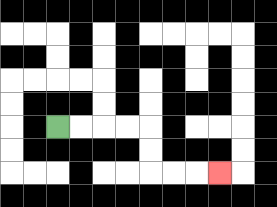{'start': '[2, 5]', 'end': '[9, 7]', 'path_directions': 'R,R,R,R,D,D,R,R,R', 'path_coordinates': '[[2, 5], [3, 5], [4, 5], [5, 5], [6, 5], [6, 6], [6, 7], [7, 7], [8, 7], [9, 7]]'}